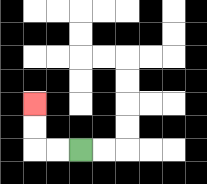{'start': '[3, 6]', 'end': '[1, 4]', 'path_directions': 'L,L,U,U', 'path_coordinates': '[[3, 6], [2, 6], [1, 6], [1, 5], [1, 4]]'}